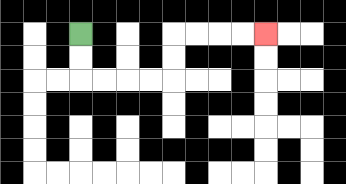{'start': '[3, 1]', 'end': '[11, 1]', 'path_directions': 'D,D,R,R,R,R,U,U,R,R,R,R', 'path_coordinates': '[[3, 1], [3, 2], [3, 3], [4, 3], [5, 3], [6, 3], [7, 3], [7, 2], [7, 1], [8, 1], [9, 1], [10, 1], [11, 1]]'}